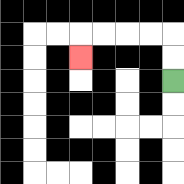{'start': '[7, 3]', 'end': '[3, 2]', 'path_directions': 'U,U,L,L,L,L,D', 'path_coordinates': '[[7, 3], [7, 2], [7, 1], [6, 1], [5, 1], [4, 1], [3, 1], [3, 2]]'}